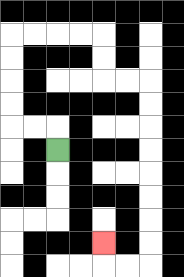{'start': '[2, 6]', 'end': '[4, 10]', 'path_directions': 'U,L,L,U,U,U,U,R,R,R,R,D,D,R,R,D,D,D,D,D,D,D,D,L,L,U', 'path_coordinates': '[[2, 6], [2, 5], [1, 5], [0, 5], [0, 4], [0, 3], [0, 2], [0, 1], [1, 1], [2, 1], [3, 1], [4, 1], [4, 2], [4, 3], [5, 3], [6, 3], [6, 4], [6, 5], [6, 6], [6, 7], [6, 8], [6, 9], [6, 10], [6, 11], [5, 11], [4, 11], [4, 10]]'}